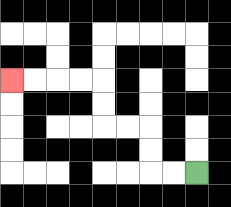{'start': '[8, 7]', 'end': '[0, 3]', 'path_directions': 'L,L,U,U,L,L,U,U,L,L,L,L', 'path_coordinates': '[[8, 7], [7, 7], [6, 7], [6, 6], [6, 5], [5, 5], [4, 5], [4, 4], [4, 3], [3, 3], [2, 3], [1, 3], [0, 3]]'}